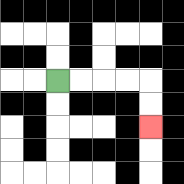{'start': '[2, 3]', 'end': '[6, 5]', 'path_directions': 'R,R,R,R,D,D', 'path_coordinates': '[[2, 3], [3, 3], [4, 3], [5, 3], [6, 3], [6, 4], [6, 5]]'}